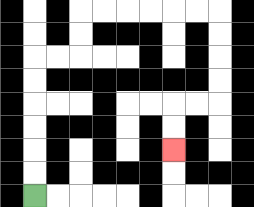{'start': '[1, 8]', 'end': '[7, 6]', 'path_directions': 'U,U,U,U,U,U,R,R,U,U,R,R,R,R,R,R,D,D,D,D,L,L,D,D', 'path_coordinates': '[[1, 8], [1, 7], [1, 6], [1, 5], [1, 4], [1, 3], [1, 2], [2, 2], [3, 2], [3, 1], [3, 0], [4, 0], [5, 0], [6, 0], [7, 0], [8, 0], [9, 0], [9, 1], [9, 2], [9, 3], [9, 4], [8, 4], [7, 4], [7, 5], [7, 6]]'}